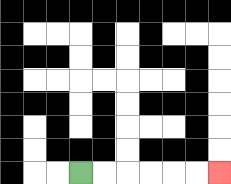{'start': '[3, 7]', 'end': '[9, 7]', 'path_directions': 'R,R,R,R,R,R', 'path_coordinates': '[[3, 7], [4, 7], [5, 7], [6, 7], [7, 7], [8, 7], [9, 7]]'}